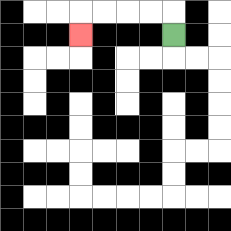{'start': '[7, 1]', 'end': '[3, 1]', 'path_directions': 'U,L,L,L,L,D', 'path_coordinates': '[[7, 1], [7, 0], [6, 0], [5, 0], [4, 0], [3, 0], [3, 1]]'}